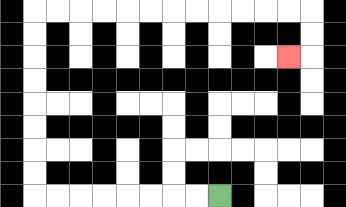{'start': '[9, 8]', 'end': '[12, 2]', 'path_directions': 'L,L,L,L,L,L,L,L,U,U,U,U,U,U,U,U,R,R,R,R,R,R,R,R,R,R,R,R,D,D,L', 'path_coordinates': '[[9, 8], [8, 8], [7, 8], [6, 8], [5, 8], [4, 8], [3, 8], [2, 8], [1, 8], [1, 7], [1, 6], [1, 5], [1, 4], [1, 3], [1, 2], [1, 1], [1, 0], [2, 0], [3, 0], [4, 0], [5, 0], [6, 0], [7, 0], [8, 0], [9, 0], [10, 0], [11, 0], [12, 0], [13, 0], [13, 1], [13, 2], [12, 2]]'}